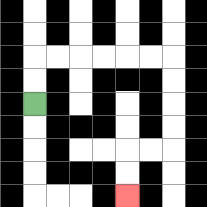{'start': '[1, 4]', 'end': '[5, 8]', 'path_directions': 'U,U,R,R,R,R,R,R,D,D,D,D,L,L,D,D', 'path_coordinates': '[[1, 4], [1, 3], [1, 2], [2, 2], [3, 2], [4, 2], [5, 2], [6, 2], [7, 2], [7, 3], [7, 4], [7, 5], [7, 6], [6, 6], [5, 6], [5, 7], [5, 8]]'}